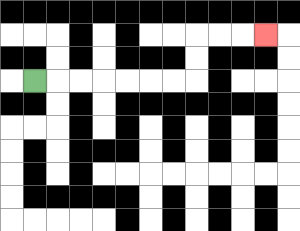{'start': '[1, 3]', 'end': '[11, 1]', 'path_directions': 'R,R,R,R,R,R,R,U,U,R,R,R', 'path_coordinates': '[[1, 3], [2, 3], [3, 3], [4, 3], [5, 3], [6, 3], [7, 3], [8, 3], [8, 2], [8, 1], [9, 1], [10, 1], [11, 1]]'}